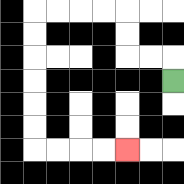{'start': '[7, 3]', 'end': '[5, 6]', 'path_directions': 'U,L,L,U,U,L,L,L,L,D,D,D,D,D,D,R,R,R,R', 'path_coordinates': '[[7, 3], [7, 2], [6, 2], [5, 2], [5, 1], [5, 0], [4, 0], [3, 0], [2, 0], [1, 0], [1, 1], [1, 2], [1, 3], [1, 4], [1, 5], [1, 6], [2, 6], [3, 6], [4, 6], [5, 6]]'}